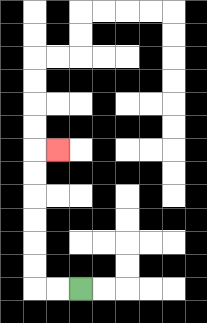{'start': '[3, 12]', 'end': '[2, 6]', 'path_directions': 'L,L,U,U,U,U,U,U,R', 'path_coordinates': '[[3, 12], [2, 12], [1, 12], [1, 11], [1, 10], [1, 9], [1, 8], [1, 7], [1, 6], [2, 6]]'}